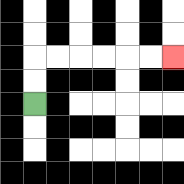{'start': '[1, 4]', 'end': '[7, 2]', 'path_directions': 'U,U,R,R,R,R,R,R', 'path_coordinates': '[[1, 4], [1, 3], [1, 2], [2, 2], [3, 2], [4, 2], [5, 2], [6, 2], [7, 2]]'}